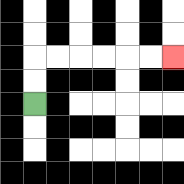{'start': '[1, 4]', 'end': '[7, 2]', 'path_directions': 'U,U,R,R,R,R,R,R', 'path_coordinates': '[[1, 4], [1, 3], [1, 2], [2, 2], [3, 2], [4, 2], [5, 2], [6, 2], [7, 2]]'}